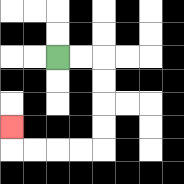{'start': '[2, 2]', 'end': '[0, 5]', 'path_directions': 'R,R,D,D,D,D,L,L,L,L,U', 'path_coordinates': '[[2, 2], [3, 2], [4, 2], [4, 3], [4, 4], [4, 5], [4, 6], [3, 6], [2, 6], [1, 6], [0, 6], [0, 5]]'}